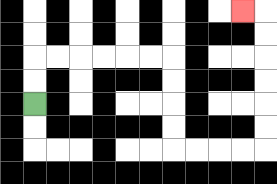{'start': '[1, 4]', 'end': '[10, 0]', 'path_directions': 'U,U,R,R,R,R,R,R,D,D,D,D,R,R,R,R,U,U,U,U,U,U,L', 'path_coordinates': '[[1, 4], [1, 3], [1, 2], [2, 2], [3, 2], [4, 2], [5, 2], [6, 2], [7, 2], [7, 3], [7, 4], [7, 5], [7, 6], [8, 6], [9, 6], [10, 6], [11, 6], [11, 5], [11, 4], [11, 3], [11, 2], [11, 1], [11, 0], [10, 0]]'}